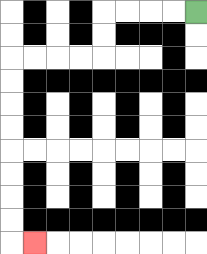{'start': '[8, 0]', 'end': '[1, 10]', 'path_directions': 'L,L,L,L,D,D,L,L,L,L,D,D,D,D,D,D,D,D,R', 'path_coordinates': '[[8, 0], [7, 0], [6, 0], [5, 0], [4, 0], [4, 1], [4, 2], [3, 2], [2, 2], [1, 2], [0, 2], [0, 3], [0, 4], [0, 5], [0, 6], [0, 7], [0, 8], [0, 9], [0, 10], [1, 10]]'}